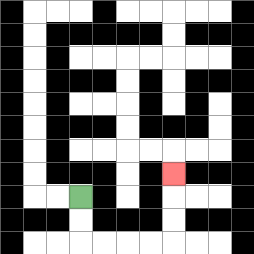{'start': '[3, 8]', 'end': '[7, 7]', 'path_directions': 'D,D,R,R,R,R,U,U,U', 'path_coordinates': '[[3, 8], [3, 9], [3, 10], [4, 10], [5, 10], [6, 10], [7, 10], [7, 9], [7, 8], [7, 7]]'}